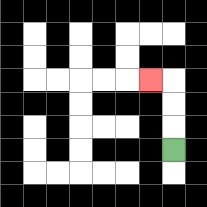{'start': '[7, 6]', 'end': '[6, 3]', 'path_directions': 'U,U,U,L', 'path_coordinates': '[[7, 6], [7, 5], [7, 4], [7, 3], [6, 3]]'}